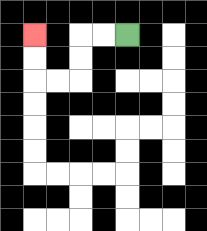{'start': '[5, 1]', 'end': '[1, 1]', 'path_directions': 'L,L,D,D,L,L,U,U', 'path_coordinates': '[[5, 1], [4, 1], [3, 1], [3, 2], [3, 3], [2, 3], [1, 3], [1, 2], [1, 1]]'}